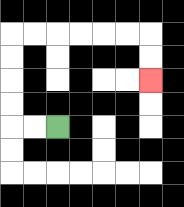{'start': '[2, 5]', 'end': '[6, 3]', 'path_directions': 'L,L,U,U,U,U,R,R,R,R,R,R,D,D', 'path_coordinates': '[[2, 5], [1, 5], [0, 5], [0, 4], [0, 3], [0, 2], [0, 1], [1, 1], [2, 1], [3, 1], [4, 1], [5, 1], [6, 1], [6, 2], [6, 3]]'}